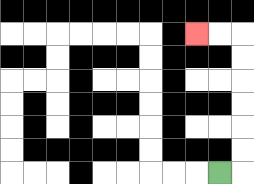{'start': '[9, 7]', 'end': '[8, 1]', 'path_directions': 'R,U,U,U,U,U,U,L,L', 'path_coordinates': '[[9, 7], [10, 7], [10, 6], [10, 5], [10, 4], [10, 3], [10, 2], [10, 1], [9, 1], [8, 1]]'}